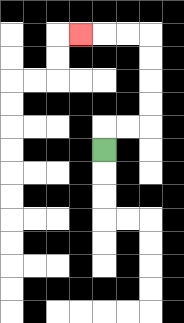{'start': '[4, 6]', 'end': '[3, 1]', 'path_directions': 'U,R,R,U,U,U,U,L,L,L', 'path_coordinates': '[[4, 6], [4, 5], [5, 5], [6, 5], [6, 4], [6, 3], [6, 2], [6, 1], [5, 1], [4, 1], [3, 1]]'}